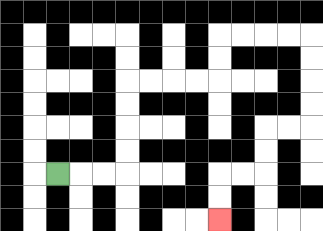{'start': '[2, 7]', 'end': '[9, 9]', 'path_directions': 'R,R,R,U,U,U,U,R,R,R,R,U,U,R,R,R,R,D,D,D,D,L,L,D,D,L,L,D,D', 'path_coordinates': '[[2, 7], [3, 7], [4, 7], [5, 7], [5, 6], [5, 5], [5, 4], [5, 3], [6, 3], [7, 3], [8, 3], [9, 3], [9, 2], [9, 1], [10, 1], [11, 1], [12, 1], [13, 1], [13, 2], [13, 3], [13, 4], [13, 5], [12, 5], [11, 5], [11, 6], [11, 7], [10, 7], [9, 7], [9, 8], [9, 9]]'}